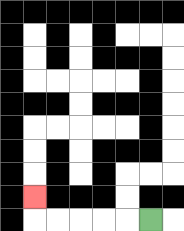{'start': '[6, 9]', 'end': '[1, 8]', 'path_directions': 'L,L,L,L,L,U', 'path_coordinates': '[[6, 9], [5, 9], [4, 9], [3, 9], [2, 9], [1, 9], [1, 8]]'}